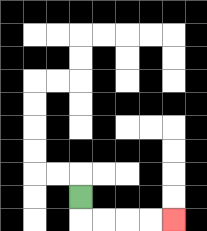{'start': '[3, 8]', 'end': '[7, 9]', 'path_directions': 'D,R,R,R,R', 'path_coordinates': '[[3, 8], [3, 9], [4, 9], [5, 9], [6, 9], [7, 9]]'}